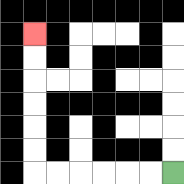{'start': '[7, 7]', 'end': '[1, 1]', 'path_directions': 'L,L,L,L,L,L,U,U,U,U,U,U', 'path_coordinates': '[[7, 7], [6, 7], [5, 7], [4, 7], [3, 7], [2, 7], [1, 7], [1, 6], [1, 5], [1, 4], [1, 3], [1, 2], [1, 1]]'}